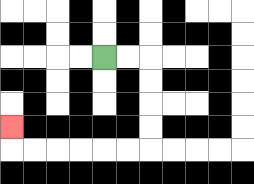{'start': '[4, 2]', 'end': '[0, 5]', 'path_directions': 'R,R,D,D,D,D,L,L,L,L,L,L,U', 'path_coordinates': '[[4, 2], [5, 2], [6, 2], [6, 3], [6, 4], [6, 5], [6, 6], [5, 6], [4, 6], [3, 6], [2, 6], [1, 6], [0, 6], [0, 5]]'}